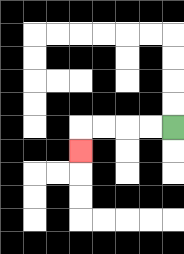{'start': '[7, 5]', 'end': '[3, 6]', 'path_directions': 'L,L,L,L,D', 'path_coordinates': '[[7, 5], [6, 5], [5, 5], [4, 5], [3, 5], [3, 6]]'}